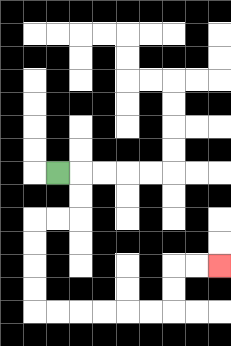{'start': '[2, 7]', 'end': '[9, 11]', 'path_directions': 'R,D,D,L,L,D,D,D,D,R,R,R,R,R,R,U,U,R,R', 'path_coordinates': '[[2, 7], [3, 7], [3, 8], [3, 9], [2, 9], [1, 9], [1, 10], [1, 11], [1, 12], [1, 13], [2, 13], [3, 13], [4, 13], [5, 13], [6, 13], [7, 13], [7, 12], [7, 11], [8, 11], [9, 11]]'}